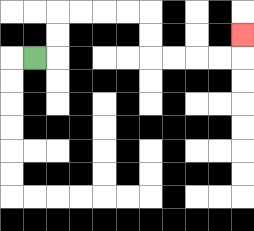{'start': '[1, 2]', 'end': '[10, 1]', 'path_directions': 'R,U,U,R,R,R,R,D,D,R,R,R,R,U', 'path_coordinates': '[[1, 2], [2, 2], [2, 1], [2, 0], [3, 0], [4, 0], [5, 0], [6, 0], [6, 1], [6, 2], [7, 2], [8, 2], [9, 2], [10, 2], [10, 1]]'}